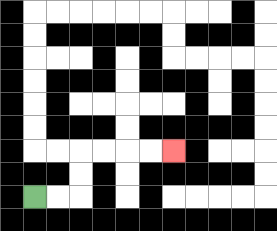{'start': '[1, 8]', 'end': '[7, 6]', 'path_directions': 'R,R,U,U,R,R,R,R', 'path_coordinates': '[[1, 8], [2, 8], [3, 8], [3, 7], [3, 6], [4, 6], [5, 6], [6, 6], [7, 6]]'}